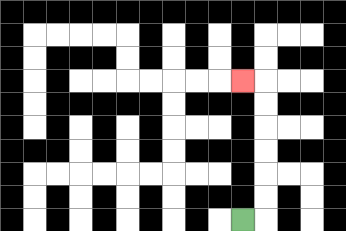{'start': '[10, 9]', 'end': '[10, 3]', 'path_directions': 'R,U,U,U,U,U,U,L', 'path_coordinates': '[[10, 9], [11, 9], [11, 8], [11, 7], [11, 6], [11, 5], [11, 4], [11, 3], [10, 3]]'}